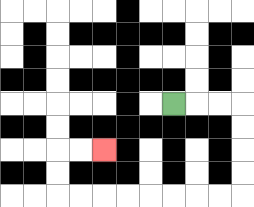{'start': '[7, 4]', 'end': '[4, 6]', 'path_directions': 'R,R,R,D,D,D,D,L,L,L,L,L,L,L,L,U,U,R,R', 'path_coordinates': '[[7, 4], [8, 4], [9, 4], [10, 4], [10, 5], [10, 6], [10, 7], [10, 8], [9, 8], [8, 8], [7, 8], [6, 8], [5, 8], [4, 8], [3, 8], [2, 8], [2, 7], [2, 6], [3, 6], [4, 6]]'}